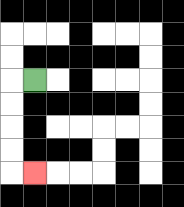{'start': '[1, 3]', 'end': '[1, 7]', 'path_directions': 'L,D,D,D,D,R', 'path_coordinates': '[[1, 3], [0, 3], [0, 4], [0, 5], [0, 6], [0, 7], [1, 7]]'}